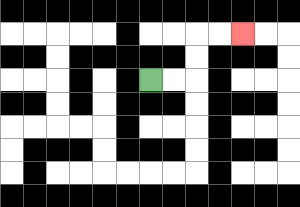{'start': '[6, 3]', 'end': '[10, 1]', 'path_directions': 'R,R,U,U,R,R', 'path_coordinates': '[[6, 3], [7, 3], [8, 3], [8, 2], [8, 1], [9, 1], [10, 1]]'}